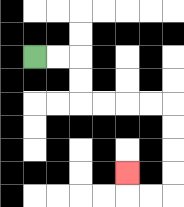{'start': '[1, 2]', 'end': '[5, 7]', 'path_directions': 'R,R,D,D,R,R,R,R,D,D,D,D,L,L,U', 'path_coordinates': '[[1, 2], [2, 2], [3, 2], [3, 3], [3, 4], [4, 4], [5, 4], [6, 4], [7, 4], [7, 5], [7, 6], [7, 7], [7, 8], [6, 8], [5, 8], [5, 7]]'}